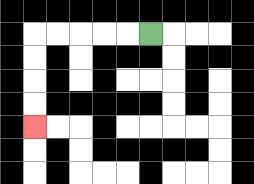{'start': '[6, 1]', 'end': '[1, 5]', 'path_directions': 'L,L,L,L,L,D,D,D,D', 'path_coordinates': '[[6, 1], [5, 1], [4, 1], [3, 1], [2, 1], [1, 1], [1, 2], [1, 3], [1, 4], [1, 5]]'}